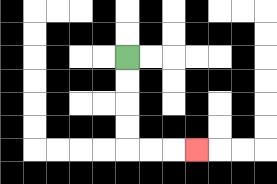{'start': '[5, 2]', 'end': '[8, 6]', 'path_directions': 'D,D,D,D,R,R,R', 'path_coordinates': '[[5, 2], [5, 3], [5, 4], [5, 5], [5, 6], [6, 6], [7, 6], [8, 6]]'}